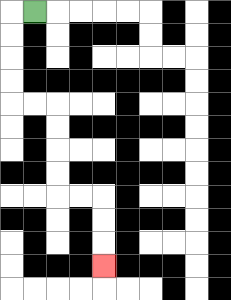{'start': '[1, 0]', 'end': '[4, 11]', 'path_directions': 'L,D,D,D,D,R,R,D,D,D,D,R,R,D,D,D', 'path_coordinates': '[[1, 0], [0, 0], [0, 1], [0, 2], [0, 3], [0, 4], [1, 4], [2, 4], [2, 5], [2, 6], [2, 7], [2, 8], [3, 8], [4, 8], [4, 9], [4, 10], [4, 11]]'}